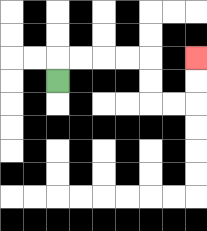{'start': '[2, 3]', 'end': '[8, 2]', 'path_directions': 'U,R,R,R,R,D,D,R,R,U,U', 'path_coordinates': '[[2, 3], [2, 2], [3, 2], [4, 2], [5, 2], [6, 2], [6, 3], [6, 4], [7, 4], [8, 4], [8, 3], [8, 2]]'}